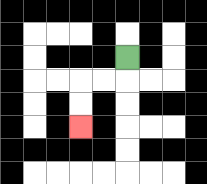{'start': '[5, 2]', 'end': '[3, 5]', 'path_directions': 'D,L,L,D,D', 'path_coordinates': '[[5, 2], [5, 3], [4, 3], [3, 3], [3, 4], [3, 5]]'}